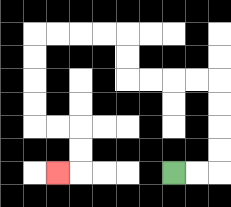{'start': '[7, 7]', 'end': '[2, 7]', 'path_directions': 'R,R,U,U,U,U,L,L,L,L,U,U,L,L,L,L,D,D,D,D,R,R,D,D,L', 'path_coordinates': '[[7, 7], [8, 7], [9, 7], [9, 6], [9, 5], [9, 4], [9, 3], [8, 3], [7, 3], [6, 3], [5, 3], [5, 2], [5, 1], [4, 1], [3, 1], [2, 1], [1, 1], [1, 2], [1, 3], [1, 4], [1, 5], [2, 5], [3, 5], [3, 6], [3, 7], [2, 7]]'}